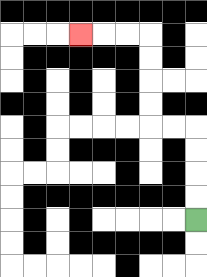{'start': '[8, 9]', 'end': '[3, 1]', 'path_directions': 'U,U,U,U,L,L,U,U,U,U,L,L,L', 'path_coordinates': '[[8, 9], [8, 8], [8, 7], [8, 6], [8, 5], [7, 5], [6, 5], [6, 4], [6, 3], [6, 2], [6, 1], [5, 1], [4, 1], [3, 1]]'}